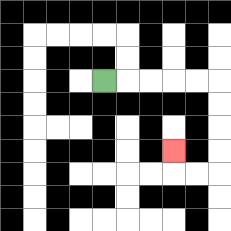{'start': '[4, 3]', 'end': '[7, 6]', 'path_directions': 'R,R,R,R,R,D,D,D,D,L,L,U', 'path_coordinates': '[[4, 3], [5, 3], [6, 3], [7, 3], [8, 3], [9, 3], [9, 4], [9, 5], [9, 6], [9, 7], [8, 7], [7, 7], [7, 6]]'}